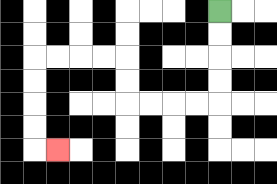{'start': '[9, 0]', 'end': '[2, 6]', 'path_directions': 'D,D,D,D,L,L,L,L,U,U,L,L,L,L,D,D,D,D,R', 'path_coordinates': '[[9, 0], [9, 1], [9, 2], [9, 3], [9, 4], [8, 4], [7, 4], [6, 4], [5, 4], [5, 3], [5, 2], [4, 2], [3, 2], [2, 2], [1, 2], [1, 3], [1, 4], [1, 5], [1, 6], [2, 6]]'}